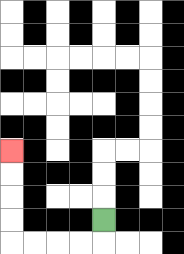{'start': '[4, 9]', 'end': '[0, 6]', 'path_directions': 'D,L,L,L,L,U,U,U,U', 'path_coordinates': '[[4, 9], [4, 10], [3, 10], [2, 10], [1, 10], [0, 10], [0, 9], [0, 8], [0, 7], [0, 6]]'}